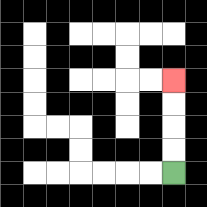{'start': '[7, 7]', 'end': '[7, 3]', 'path_directions': 'U,U,U,U', 'path_coordinates': '[[7, 7], [7, 6], [7, 5], [7, 4], [7, 3]]'}